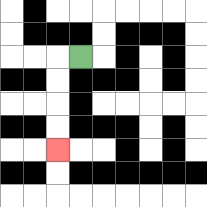{'start': '[3, 2]', 'end': '[2, 6]', 'path_directions': 'L,D,D,D,D', 'path_coordinates': '[[3, 2], [2, 2], [2, 3], [2, 4], [2, 5], [2, 6]]'}